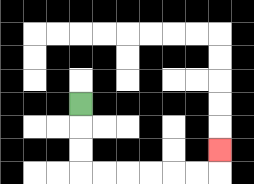{'start': '[3, 4]', 'end': '[9, 6]', 'path_directions': 'D,D,D,R,R,R,R,R,R,U', 'path_coordinates': '[[3, 4], [3, 5], [3, 6], [3, 7], [4, 7], [5, 7], [6, 7], [7, 7], [8, 7], [9, 7], [9, 6]]'}